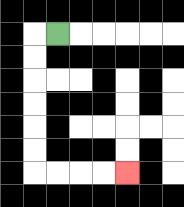{'start': '[2, 1]', 'end': '[5, 7]', 'path_directions': 'L,D,D,D,D,D,D,R,R,R,R', 'path_coordinates': '[[2, 1], [1, 1], [1, 2], [1, 3], [1, 4], [1, 5], [1, 6], [1, 7], [2, 7], [3, 7], [4, 7], [5, 7]]'}